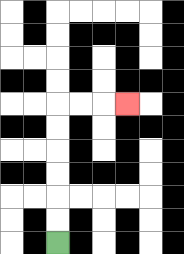{'start': '[2, 10]', 'end': '[5, 4]', 'path_directions': 'U,U,U,U,U,U,R,R,R', 'path_coordinates': '[[2, 10], [2, 9], [2, 8], [2, 7], [2, 6], [2, 5], [2, 4], [3, 4], [4, 4], [5, 4]]'}